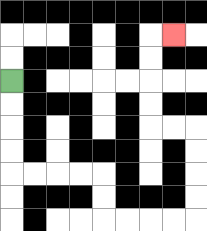{'start': '[0, 3]', 'end': '[7, 1]', 'path_directions': 'D,D,D,D,R,R,R,R,D,D,R,R,R,R,U,U,U,U,L,L,U,U,U,U,R', 'path_coordinates': '[[0, 3], [0, 4], [0, 5], [0, 6], [0, 7], [1, 7], [2, 7], [3, 7], [4, 7], [4, 8], [4, 9], [5, 9], [6, 9], [7, 9], [8, 9], [8, 8], [8, 7], [8, 6], [8, 5], [7, 5], [6, 5], [6, 4], [6, 3], [6, 2], [6, 1], [7, 1]]'}